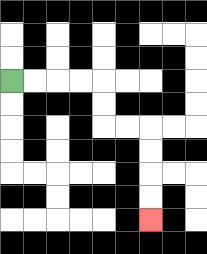{'start': '[0, 3]', 'end': '[6, 9]', 'path_directions': 'R,R,R,R,D,D,R,R,D,D,D,D', 'path_coordinates': '[[0, 3], [1, 3], [2, 3], [3, 3], [4, 3], [4, 4], [4, 5], [5, 5], [6, 5], [6, 6], [6, 7], [6, 8], [6, 9]]'}